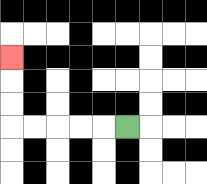{'start': '[5, 5]', 'end': '[0, 2]', 'path_directions': 'L,L,L,L,L,U,U,U', 'path_coordinates': '[[5, 5], [4, 5], [3, 5], [2, 5], [1, 5], [0, 5], [0, 4], [0, 3], [0, 2]]'}